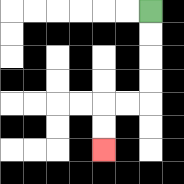{'start': '[6, 0]', 'end': '[4, 6]', 'path_directions': 'D,D,D,D,L,L,D,D', 'path_coordinates': '[[6, 0], [6, 1], [6, 2], [6, 3], [6, 4], [5, 4], [4, 4], [4, 5], [4, 6]]'}